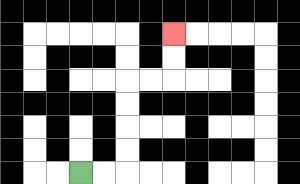{'start': '[3, 7]', 'end': '[7, 1]', 'path_directions': 'R,R,U,U,U,U,R,R,U,U', 'path_coordinates': '[[3, 7], [4, 7], [5, 7], [5, 6], [5, 5], [5, 4], [5, 3], [6, 3], [7, 3], [7, 2], [7, 1]]'}